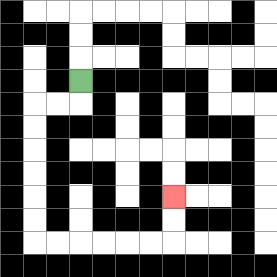{'start': '[3, 3]', 'end': '[7, 8]', 'path_directions': 'D,L,L,D,D,D,D,D,D,R,R,R,R,R,R,U,U', 'path_coordinates': '[[3, 3], [3, 4], [2, 4], [1, 4], [1, 5], [1, 6], [1, 7], [1, 8], [1, 9], [1, 10], [2, 10], [3, 10], [4, 10], [5, 10], [6, 10], [7, 10], [7, 9], [7, 8]]'}